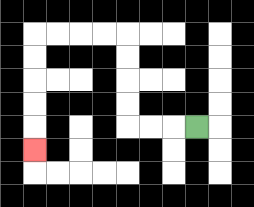{'start': '[8, 5]', 'end': '[1, 6]', 'path_directions': 'L,L,L,U,U,U,U,L,L,L,L,D,D,D,D,D', 'path_coordinates': '[[8, 5], [7, 5], [6, 5], [5, 5], [5, 4], [5, 3], [5, 2], [5, 1], [4, 1], [3, 1], [2, 1], [1, 1], [1, 2], [1, 3], [1, 4], [1, 5], [1, 6]]'}